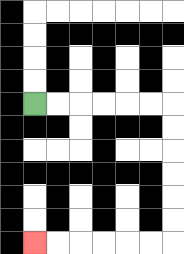{'start': '[1, 4]', 'end': '[1, 10]', 'path_directions': 'R,R,R,R,R,R,D,D,D,D,D,D,L,L,L,L,L,L', 'path_coordinates': '[[1, 4], [2, 4], [3, 4], [4, 4], [5, 4], [6, 4], [7, 4], [7, 5], [7, 6], [7, 7], [7, 8], [7, 9], [7, 10], [6, 10], [5, 10], [4, 10], [3, 10], [2, 10], [1, 10]]'}